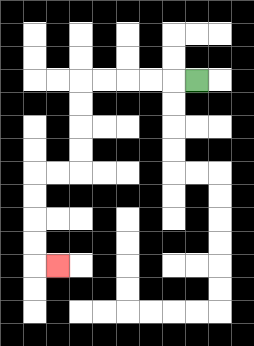{'start': '[8, 3]', 'end': '[2, 11]', 'path_directions': 'L,L,L,L,L,D,D,D,D,L,L,D,D,D,D,R', 'path_coordinates': '[[8, 3], [7, 3], [6, 3], [5, 3], [4, 3], [3, 3], [3, 4], [3, 5], [3, 6], [3, 7], [2, 7], [1, 7], [1, 8], [1, 9], [1, 10], [1, 11], [2, 11]]'}